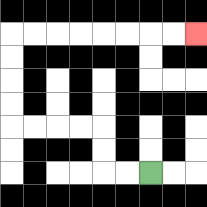{'start': '[6, 7]', 'end': '[8, 1]', 'path_directions': 'L,L,U,U,L,L,L,L,U,U,U,U,R,R,R,R,R,R,R,R', 'path_coordinates': '[[6, 7], [5, 7], [4, 7], [4, 6], [4, 5], [3, 5], [2, 5], [1, 5], [0, 5], [0, 4], [0, 3], [0, 2], [0, 1], [1, 1], [2, 1], [3, 1], [4, 1], [5, 1], [6, 1], [7, 1], [8, 1]]'}